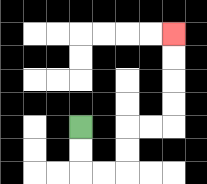{'start': '[3, 5]', 'end': '[7, 1]', 'path_directions': 'D,D,R,R,U,U,R,R,U,U,U,U', 'path_coordinates': '[[3, 5], [3, 6], [3, 7], [4, 7], [5, 7], [5, 6], [5, 5], [6, 5], [7, 5], [7, 4], [7, 3], [7, 2], [7, 1]]'}